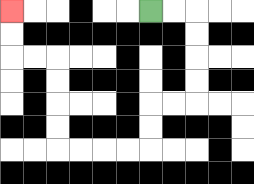{'start': '[6, 0]', 'end': '[0, 0]', 'path_directions': 'R,R,D,D,D,D,L,L,D,D,L,L,L,L,U,U,U,U,L,L,U,U', 'path_coordinates': '[[6, 0], [7, 0], [8, 0], [8, 1], [8, 2], [8, 3], [8, 4], [7, 4], [6, 4], [6, 5], [6, 6], [5, 6], [4, 6], [3, 6], [2, 6], [2, 5], [2, 4], [2, 3], [2, 2], [1, 2], [0, 2], [0, 1], [0, 0]]'}